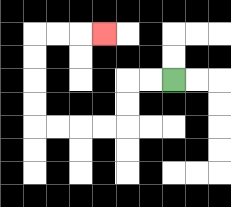{'start': '[7, 3]', 'end': '[4, 1]', 'path_directions': 'L,L,D,D,L,L,L,L,U,U,U,U,R,R,R', 'path_coordinates': '[[7, 3], [6, 3], [5, 3], [5, 4], [5, 5], [4, 5], [3, 5], [2, 5], [1, 5], [1, 4], [1, 3], [1, 2], [1, 1], [2, 1], [3, 1], [4, 1]]'}